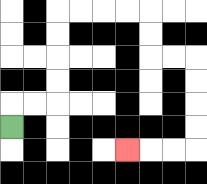{'start': '[0, 5]', 'end': '[5, 6]', 'path_directions': 'U,R,R,U,U,U,U,R,R,R,R,D,D,R,R,D,D,D,D,L,L,L', 'path_coordinates': '[[0, 5], [0, 4], [1, 4], [2, 4], [2, 3], [2, 2], [2, 1], [2, 0], [3, 0], [4, 0], [5, 0], [6, 0], [6, 1], [6, 2], [7, 2], [8, 2], [8, 3], [8, 4], [8, 5], [8, 6], [7, 6], [6, 6], [5, 6]]'}